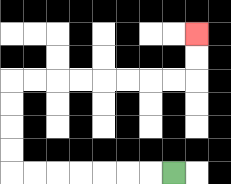{'start': '[7, 7]', 'end': '[8, 1]', 'path_directions': 'L,L,L,L,L,L,L,U,U,U,U,R,R,R,R,R,R,R,R,U,U', 'path_coordinates': '[[7, 7], [6, 7], [5, 7], [4, 7], [3, 7], [2, 7], [1, 7], [0, 7], [0, 6], [0, 5], [0, 4], [0, 3], [1, 3], [2, 3], [3, 3], [4, 3], [5, 3], [6, 3], [7, 3], [8, 3], [8, 2], [8, 1]]'}